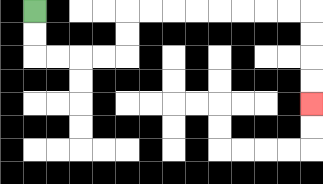{'start': '[1, 0]', 'end': '[13, 4]', 'path_directions': 'D,D,R,R,R,R,U,U,R,R,R,R,R,R,R,R,D,D,D,D', 'path_coordinates': '[[1, 0], [1, 1], [1, 2], [2, 2], [3, 2], [4, 2], [5, 2], [5, 1], [5, 0], [6, 0], [7, 0], [8, 0], [9, 0], [10, 0], [11, 0], [12, 0], [13, 0], [13, 1], [13, 2], [13, 3], [13, 4]]'}